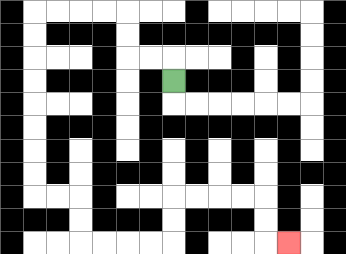{'start': '[7, 3]', 'end': '[12, 10]', 'path_directions': 'U,L,L,U,U,L,L,L,L,D,D,D,D,D,D,D,D,R,R,D,D,R,R,R,R,U,U,R,R,R,R,D,D,R', 'path_coordinates': '[[7, 3], [7, 2], [6, 2], [5, 2], [5, 1], [5, 0], [4, 0], [3, 0], [2, 0], [1, 0], [1, 1], [1, 2], [1, 3], [1, 4], [1, 5], [1, 6], [1, 7], [1, 8], [2, 8], [3, 8], [3, 9], [3, 10], [4, 10], [5, 10], [6, 10], [7, 10], [7, 9], [7, 8], [8, 8], [9, 8], [10, 8], [11, 8], [11, 9], [11, 10], [12, 10]]'}